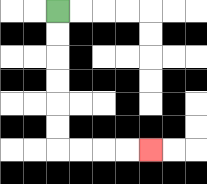{'start': '[2, 0]', 'end': '[6, 6]', 'path_directions': 'D,D,D,D,D,D,R,R,R,R', 'path_coordinates': '[[2, 0], [2, 1], [2, 2], [2, 3], [2, 4], [2, 5], [2, 6], [3, 6], [4, 6], [5, 6], [6, 6]]'}